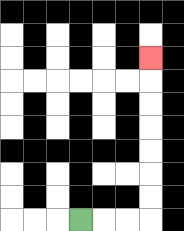{'start': '[3, 9]', 'end': '[6, 2]', 'path_directions': 'R,R,R,U,U,U,U,U,U,U', 'path_coordinates': '[[3, 9], [4, 9], [5, 9], [6, 9], [6, 8], [6, 7], [6, 6], [6, 5], [6, 4], [6, 3], [6, 2]]'}